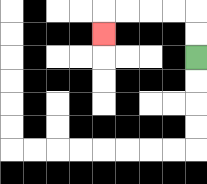{'start': '[8, 2]', 'end': '[4, 1]', 'path_directions': 'U,U,L,L,L,L,D', 'path_coordinates': '[[8, 2], [8, 1], [8, 0], [7, 0], [6, 0], [5, 0], [4, 0], [4, 1]]'}